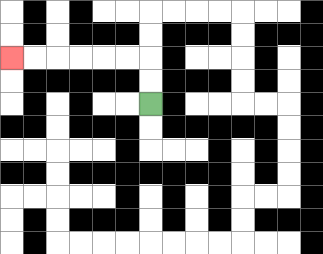{'start': '[6, 4]', 'end': '[0, 2]', 'path_directions': 'U,U,L,L,L,L,L,L', 'path_coordinates': '[[6, 4], [6, 3], [6, 2], [5, 2], [4, 2], [3, 2], [2, 2], [1, 2], [0, 2]]'}